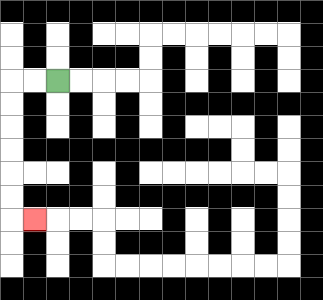{'start': '[2, 3]', 'end': '[1, 9]', 'path_directions': 'L,L,D,D,D,D,D,D,R', 'path_coordinates': '[[2, 3], [1, 3], [0, 3], [0, 4], [0, 5], [0, 6], [0, 7], [0, 8], [0, 9], [1, 9]]'}